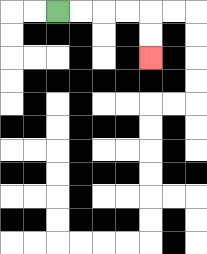{'start': '[2, 0]', 'end': '[6, 2]', 'path_directions': 'R,R,R,R,D,D', 'path_coordinates': '[[2, 0], [3, 0], [4, 0], [5, 0], [6, 0], [6, 1], [6, 2]]'}